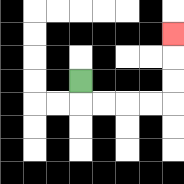{'start': '[3, 3]', 'end': '[7, 1]', 'path_directions': 'D,R,R,R,R,U,U,U', 'path_coordinates': '[[3, 3], [3, 4], [4, 4], [5, 4], [6, 4], [7, 4], [7, 3], [7, 2], [7, 1]]'}